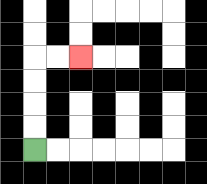{'start': '[1, 6]', 'end': '[3, 2]', 'path_directions': 'U,U,U,U,R,R', 'path_coordinates': '[[1, 6], [1, 5], [1, 4], [1, 3], [1, 2], [2, 2], [3, 2]]'}